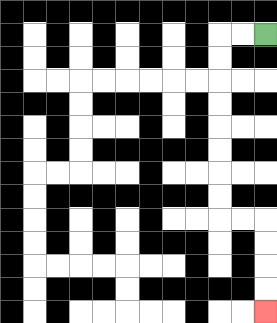{'start': '[11, 1]', 'end': '[11, 13]', 'path_directions': 'L,L,D,D,D,D,D,D,D,D,R,R,D,D,D,D', 'path_coordinates': '[[11, 1], [10, 1], [9, 1], [9, 2], [9, 3], [9, 4], [9, 5], [9, 6], [9, 7], [9, 8], [9, 9], [10, 9], [11, 9], [11, 10], [11, 11], [11, 12], [11, 13]]'}